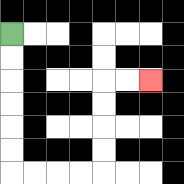{'start': '[0, 1]', 'end': '[6, 3]', 'path_directions': 'D,D,D,D,D,D,R,R,R,R,U,U,U,U,R,R', 'path_coordinates': '[[0, 1], [0, 2], [0, 3], [0, 4], [0, 5], [0, 6], [0, 7], [1, 7], [2, 7], [3, 7], [4, 7], [4, 6], [4, 5], [4, 4], [4, 3], [5, 3], [6, 3]]'}